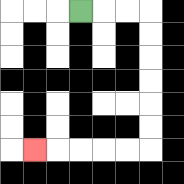{'start': '[3, 0]', 'end': '[1, 6]', 'path_directions': 'R,R,R,D,D,D,D,D,D,L,L,L,L,L', 'path_coordinates': '[[3, 0], [4, 0], [5, 0], [6, 0], [6, 1], [6, 2], [6, 3], [6, 4], [6, 5], [6, 6], [5, 6], [4, 6], [3, 6], [2, 6], [1, 6]]'}